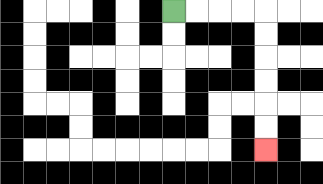{'start': '[7, 0]', 'end': '[11, 6]', 'path_directions': 'R,R,R,R,D,D,D,D,D,D', 'path_coordinates': '[[7, 0], [8, 0], [9, 0], [10, 0], [11, 0], [11, 1], [11, 2], [11, 3], [11, 4], [11, 5], [11, 6]]'}